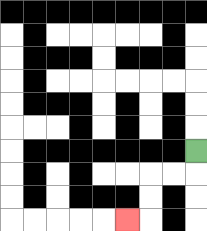{'start': '[8, 6]', 'end': '[5, 9]', 'path_directions': 'D,L,L,D,D,L', 'path_coordinates': '[[8, 6], [8, 7], [7, 7], [6, 7], [6, 8], [6, 9], [5, 9]]'}